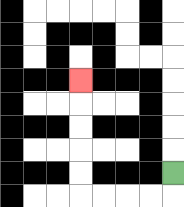{'start': '[7, 7]', 'end': '[3, 3]', 'path_directions': 'D,L,L,L,L,U,U,U,U,U', 'path_coordinates': '[[7, 7], [7, 8], [6, 8], [5, 8], [4, 8], [3, 8], [3, 7], [3, 6], [3, 5], [3, 4], [3, 3]]'}